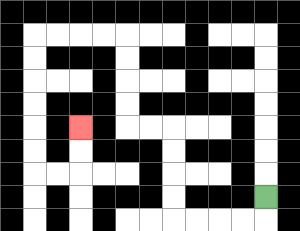{'start': '[11, 8]', 'end': '[3, 5]', 'path_directions': 'D,L,L,L,L,U,U,U,U,L,L,U,U,U,U,L,L,L,L,D,D,D,D,D,D,R,R,U,U', 'path_coordinates': '[[11, 8], [11, 9], [10, 9], [9, 9], [8, 9], [7, 9], [7, 8], [7, 7], [7, 6], [7, 5], [6, 5], [5, 5], [5, 4], [5, 3], [5, 2], [5, 1], [4, 1], [3, 1], [2, 1], [1, 1], [1, 2], [1, 3], [1, 4], [1, 5], [1, 6], [1, 7], [2, 7], [3, 7], [3, 6], [3, 5]]'}